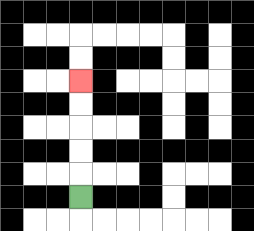{'start': '[3, 8]', 'end': '[3, 3]', 'path_directions': 'U,U,U,U,U', 'path_coordinates': '[[3, 8], [3, 7], [3, 6], [3, 5], [3, 4], [3, 3]]'}